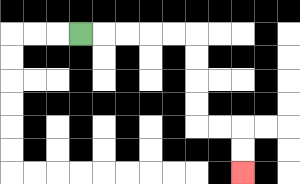{'start': '[3, 1]', 'end': '[10, 7]', 'path_directions': 'R,R,R,R,R,D,D,D,D,R,R,D,D', 'path_coordinates': '[[3, 1], [4, 1], [5, 1], [6, 1], [7, 1], [8, 1], [8, 2], [8, 3], [8, 4], [8, 5], [9, 5], [10, 5], [10, 6], [10, 7]]'}